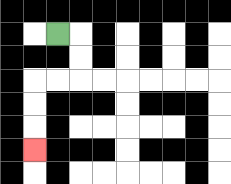{'start': '[2, 1]', 'end': '[1, 6]', 'path_directions': 'R,D,D,L,L,D,D,D', 'path_coordinates': '[[2, 1], [3, 1], [3, 2], [3, 3], [2, 3], [1, 3], [1, 4], [1, 5], [1, 6]]'}